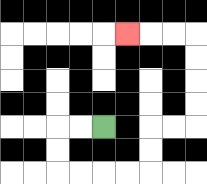{'start': '[4, 5]', 'end': '[5, 1]', 'path_directions': 'L,L,D,D,R,R,R,R,U,U,R,R,U,U,U,U,L,L,L', 'path_coordinates': '[[4, 5], [3, 5], [2, 5], [2, 6], [2, 7], [3, 7], [4, 7], [5, 7], [6, 7], [6, 6], [6, 5], [7, 5], [8, 5], [8, 4], [8, 3], [8, 2], [8, 1], [7, 1], [6, 1], [5, 1]]'}